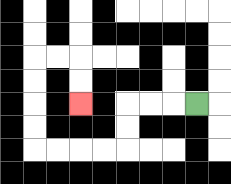{'start': '[8, 4]', 'end': '[3, 4]', 'path_directions': 'L,L,L,D,D,L,L,L,L,U,U,U,U,R,R,D,D', 'path_coordinates': '[[8, 4], [7, 4], [6, 4], [5, 4], [5, 5], [5, 6], [4, 6], [3, 6], [2, 6], [1, 6], [1, 5], [1, 4], [1, 3], [1, 2], [2, 2], [3, 2], [3, 3], [3, 4]]'}